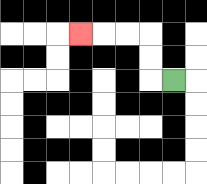{'start': '[7, 3]', 'end': '[3, 1]', 'path_directions': 'L,U,U,L,L,L', 'path_coordinates': '[[7, 3], [6, 3], [6, 2], [6, 1], [5, 1], [4, 1], [3, 1]]'}